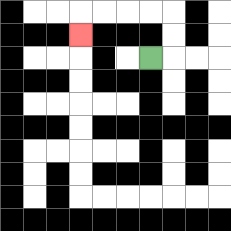{'start': '[6, 2]', 'end': '[3, 1]', 'path_directions': 'R,U,U,L,L,L,L,D', 'path_coordinates': '[[6, 2], [7, 2], [7, 1], [7, 0], [6, 0], [5, 0], [4, 0], [3, 0], [3, 1]]'}